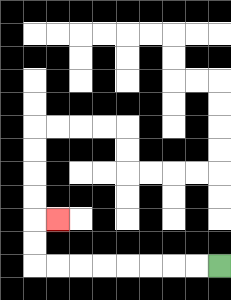{'start': '[9, 11]', 'end': '[2, 9]', 'path_directions': 'L,L,L,L,L,L,L,L,U,U,R', 'path_coordinates': '[[9, 11], [8, 11], [7, 11], [6, 11], [5, 11], [4, 11], [3, 11], [2, 11], [1, 11], [1, 10], [1, 9], [2, 9]]'}